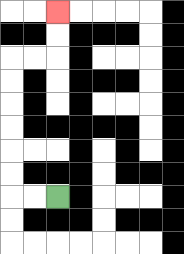{'start': '[2, 8]', 'end': '[2, 0]', 'path_directions': 'L,L,U,U,U,U,U,U,R,R,U,U', 'path_coordinates': '[[2, 8], [1, 8], [0, 8], [0, 7], [0, 6], [0, 5], [0, 4], [0, 3], [0, 2], [1, 2], [2, 2], [2, 1], [2, 0]]'}